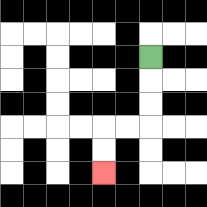{'start': '[6, 2]', 'end': '[4, 7]', 'path_directions': 'D,D,D,L,L,D,D', 'path_coordinates': '[[6, 2], [6, 3], [6, 4], [6, 5], [5, 5], [4, 5], [4, 6], [4, 7]]'}